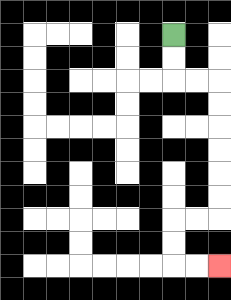{'start': '[7, 1]', 'end': '[9, 11]', 'path_directions': 'D,D,R,R,D,D,D,D,D,D,L,L,D,D,R,R', 'path_coordinates': '[[7, 1], [7, 2], [7, 3], [8, 3], [9, 3], [9, 4], [9, 5], [9, 6], [9, 7], [9, 8], [9, 9], [8, 9], [7, 9], [7, 10], [7, 11], [8, 11], [9, 11]]'}